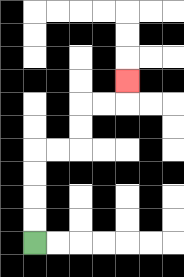{'start': '[1, 10]', 'end': '[5, 3]', 'path_directions': 'U,U,U,U,R,R,U,U,R,R,U', 'path_coordinates': '[[1, 10], [1, 9], [1, 8], [1, 7], [1, 6], [2, 6], [3, 6], [3, 5], [3, 4], [4, 4], [5, 4], [5, 3]]'}